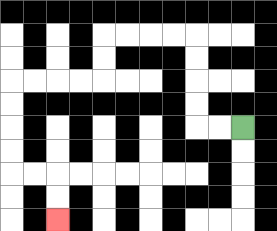{'start': '[10, 5]', 'end': '[2, 9]', 'path_directions': 'L,L,U,U,U,U,L,L,L,L,D,D,L,L,L,L,D,D,D,D,R,R,D,D', 'path_coordinates': '[[10, 5], [9, 5], [8, 5], [8, 4], [8, 3], [8, 2], [8, 1], [7, 1], [6, 1], [5, 1], [4, 1], [4, 2], [4, 3], [3, 3], [2, 3], [1, 3], [0, 3], [0, 4], [0, 5], [0, 6], [0, 7], [1, 7], [2, 7], [2, 8], [2, 9]]'}